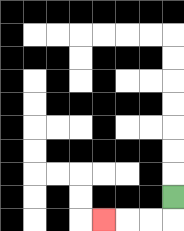{'start': '[7, 8]', 'end': '[4, 9]', 'path_directions': 'D,L,L,L', 'path_coordinates': '[[7, 8], [7, 9], [6, 9], [5, 9], [4, 9]]'}